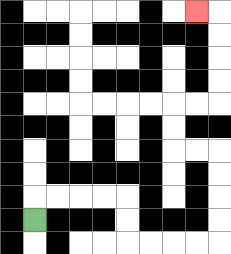{'start': '[1, 9]', 'end': '[8, 0]', 'path_directions': 'U,R,R,R,R,D,D,R,R,R,R,U,U,U,U,L,L,U,U,R,R,U,U,U,U,L', 'path_coordinates': '[[1, 9], [1, 8], [2, 8], [3, 8], [4, 8], [5, 8], [5, 9], [5, 10], [6, 10], [7, 10], [8, 10], [9, 10], [9, 9], [9, 8], [9, 7], [9, 6], [8, 6], [7, 6], [7, 5], [7, 4], [8, 4], [9, 4], [9, 3], [9, 2], [9, 1], [9, 0], [8, 0]]'}